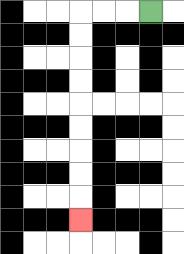{'start': '[6, 0]', 'end': '[3, 9]', 'path_directions': 'L,L,L,D,D,D,D,D,D,D,D,D', 'path_coordinates': '[[6, 0], [5, 0], [4, 0], [3, 0], [3, 1], [3, 2], [3, 3], [3, 4], [3, 5], [3, 6], [3, 7], [3, 8], [3, 9]]'}